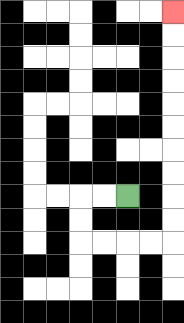{'start': '[5, 8]', 'end': '[7, 0]', 'path_directions': 'L,L,D,D,R,R,R,R,U,U,U,U,U,U,U,U,U,U', 'path_coordinates': '[[5, 8], [4, 8], [3, 8], [3, 9], [3, 10], [4, 10], [5, 10], [6, 10], [7, 10], [7, 9], [7, 8], [7, 7], [7, 6], [7, 5], [7, 4], [7, 3], [7, 2], [7, 1], [7, 0]]'}